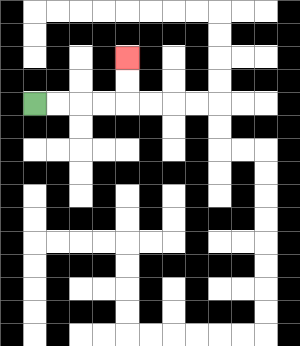{'start': '[1, 4]', 'end': '[5, 2]', 'path_directions': 'R,R,R,R,U,U', 'path_coordinates': '[[1, 4], [2, 4], [3, 4], [4, 4], [5, 4], [5, 3], [5, 2]]'}